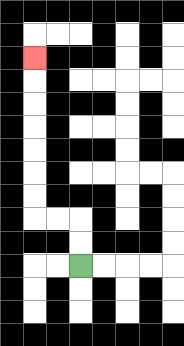{'start': '[3, 11]', 'end': '[1, 2]', 'path_directions': 'U,U,L,L,U,U,U,U,U,U,U', 'path_coordinates': '[[3, 11], [3, 10], [3, 9], [2, 9], [1, 9], [1, 8], [1, 7], [1, 6], [1, 5], [1, 4], [1, 3], [1, 2]]'}